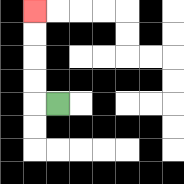{'start': '[2, 4]', 'end': '[1, 0]', 'path_directions': 'L,U,U,U,U', 'path_coordinates': '[[2, 4], [1, 4], [1, 3], [1, 2], [1, 1], [1, 0]]'}